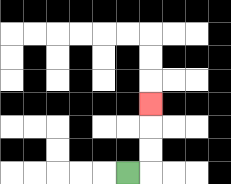{'start': '[5, 7]', 'end': '[6, 4]', 'path_directions': 'R,U,U,U', 'path_coordinates': '[[5, 7], [6, 7], [6, 6], [6, 5], [6, 4]]'}